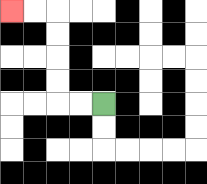{'start': '[4, 4]', 'end': '[0, 0]', 'path_directions': 'L,L,U,U,U,U,L,L', 'path_coordinates': '[[4, 4], [3, 4], [2, 4], [2, 3], [2, 2], [2, 1], [2, 0], [1, 0], [0, 0]]'}